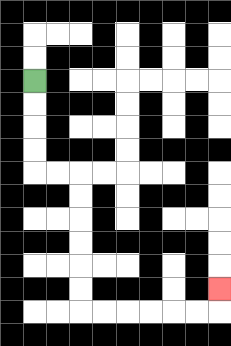{'start': '[1, 3]', 'end': '[9, 12]', 'path_directions': 'D,D,D,D,R,R,D,D,D,D,D,D,R,R,R,R,R,R,U', 'path_coordinates': '[[1, 3], [1, 4], [1, 5], [1, 6], [1, 7], [2, 7], [3, 7], [3, 8], [3, 9], [3, 10], [3, 11], [3, 12], [3, 13], [4, 13], [5, 13], [6, 13], [7, 13], [8, 13], [9, 13], [9, 12]]'}